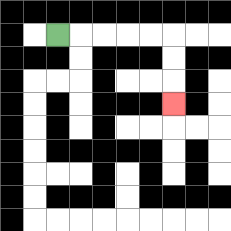{'start': '[2, 1]', 'end': '[7, 4]', 'path_directions': 'R,R,R,R,R,D,D,D', 'path_coordinates': '[[2, 1], [3, 1], [4, 1], [5, 1], [6, 1], [7, 1], [7, 2], [7, 3], [7, 4]]'}